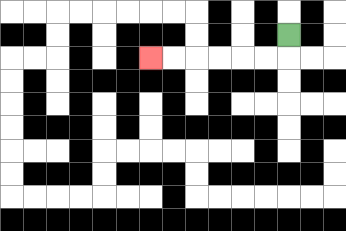{'start': '[12, 1]', 'end': '[6, 2]', 'path_directions': 'D,L,L,L,L,L,L', 'path_coordinates': '[[12, 1], [12, 2], [11, 2], [10, 2], [9, 2], [8, 2], [7, 2], [6, 2]]'}